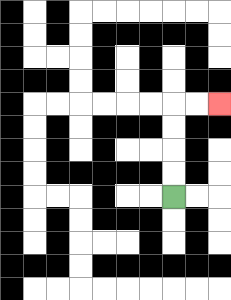{'start': '[7, 8]', 'end': '[9, 4]', 'path_directions': 'U,U,U,U,R,R', 'path_coordinates': '[[7, 8], [7, 7], [7, 6], [7, 5], [7, 4], [8, 4], [9, 4]]'}